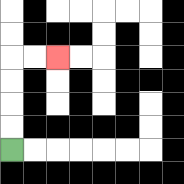{'start': '[0, 6]', 'end': '[2, 2]', 'path_directions': 'U,U,U,U,R,R', 'path_coordinates': '[[0, 6], [0, 5], [0, 4], [0, 3], [0, 2], [1, 2], [2, 2]]'}